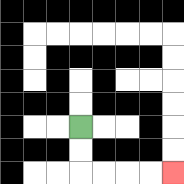{'start': '[3, 5]', 'end': '[7, 7]', 'path_directions': 'D,D,R,R,R,R', 'path_coordinates': '[[3, 5], [3, 6], [3, 7], [4, 7], [5, 7], [6, 7], [7, 7]]'}